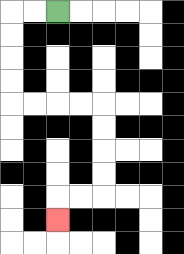{'start': '[2, 0]', 'end': '[2, 9]', 'path_directions': 'L,L,D,D,D,D,R,R,R,R,D,D,D,D,L,L,D', 'path_coordinates': '[[2, 0], [1, 0], [0, 0], [0, 1], [0, 2], [0, 3], [0, 4], [1, 4], [2, 4], [3, 4], [4, 4], [4, 5], [4, 6], [4, 7], [4, 8], [3, 8], [2, 8], [2, 9]]'}